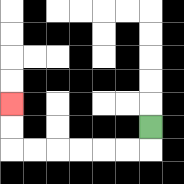{'start': '[6, 5]', 'end': '[0, 4]', 'path_directions': 'D,L,L,L,L,L,L,U,U', 'path_coordinates': '[[6, 5], [6, 6], [5, 6], [4, 6], [3, 6], [2, 6], [1, 6], [0, 6], [0, 5], [0, 4]]'}